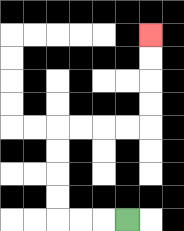{'start': '[5, 9]', 'end': '[6, 1]', 'path_directions': 'L,L,L,U,U,U,U,R,R,R,R,U,U,U,U', 'path_coordinates': '[[5, 9], [4, 9], [3, 9], [2, 9], [2, 8], [2, 7], [2, 6], [2, 5], [3, 5], [4, 5], [5, 5], [6, 5], [6, 4], [6, 3], [6, 2], [6, 1]]'}